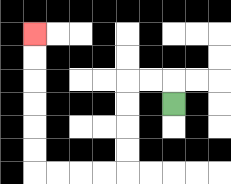{'start': '[7, 4]', 'end': '[1, 1]', 'path_directions': 'U,L,L,D,D,D,D,L,L,L,L,U,U,U,U,U,U', 'path_coordinates': '[[7, 4], [7, 3], [6, 3], [5, 3], [5, 4], [5, 5], [5, 6], [5, 7], [4, 7], [3, 7], [2, 7], [1, 7], [1, 6], [1, 5], [1, 4], [1, 3], [1, 2], [1, 1]]'}